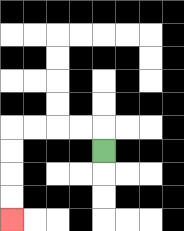{'start': '[4, 6]', 'end': '[0, 9]', 'path_directions': 'U,L,L,L,L,D,D,D,D', 'path_coordinates': '[[4, 6], [4, 5], [3, 5], [2, 5], [1, 5], [0, 5], [0, 6], [0, 7], [0, 8], [0, 9]]'}